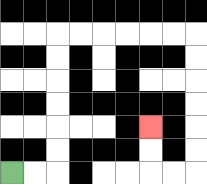{'start': '[0, 7]', 'end': '[6, 5]', 'path_directions': 'R,R,U,U,U,U,U,U,R,R,R,R,R,R,D,D,D,D,D,D,L,L,U,U', 'path_coordinates': '[[0, 7], [1, 7], [2, 7], [2, 6], [2, 5], [2, 4], [2, 3], [2, 2], [2, 1], [3, 1], [4, 1], [5, 1], [6, 1], [7, 1], [8, 1], [8, 2], [8, 3], [8, 4], [8, 5], [8, 6], [8, 7], [7, 7], [6, 7], [6, 6], [6, 5]]'}